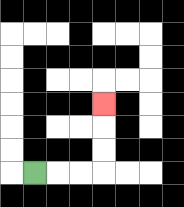{'start': '[1, 7]', 'end': '[4, 4]', 'path_directions': 'R,R,R,U,U,U', 'path_coordinates': '[[1, 7], [2, 7], [3, 7], [4, 7], [4, 6], [4, 5], [4, 4]]'}